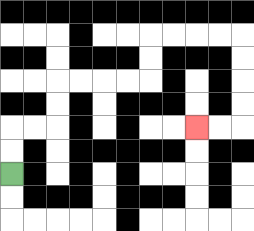{'start': '[0, 7]', 'end': '[8, 5]', 'path_directions': 'U,U,R,R,U,U,R,R,R,R,U,U,R,R,R,R,D,D,D,D,L,L', 'path_coordinates': '[[0, 7], [0, 6], [0, 5], [1, 5], [2, 5], [2, 4], [2, 3], [3, 3], [4, 3], [5, 3], [6, 3], [6, 2], [6, 1], [7, 1], [8, 1], [9, 1], [10, 1], [10, 2], [10, 3], [10, 4], [10, 5], [9, 5], [8, 5]]'}